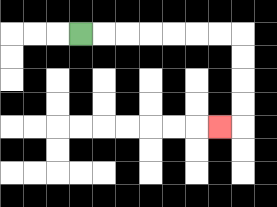{'start': '[3, 1]', 'end': '[9, 5]', 'path_directions': 'R,R,R,R,R,R,R,D,D,D,D,L', 'path_coordinates': '[[3, 1], [4, 1], [5, 1], [6, 1], [7, 1], [8, 1], [9, 1], [10, 1], [10, 2], [10, 3], [10, 4], [10, 5], [9, 5]]'}